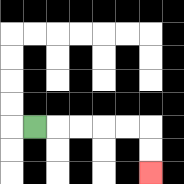{'start': '[1, 5]', 'end': '[6, 7]', 'path_directions': 'R,R,R,R,R,D,D', 'path_coordinates': '[[1, 5], [2, 5], [3, 5], [4, 5], [5, 5], [6, 5], [6, 6], [6, 7]]'}